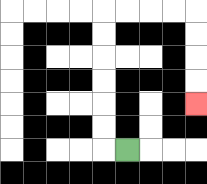{'start': '[5, 6]', 'end': '[8, 4]', 'path_directions': 'L,U,U,U,U,U,U,R,R,R,R,D,D,D,D', 'path_coordinates': '[[5, 6], [4, 6], [4, 5], [4, 4], [4, 3], [4, 2], [4, 1], [4, 0], [5, 0], [6, 0], [7, 0], [8, 0], [8, 1], [8, 2], [8, 3], [8, 4]]'}